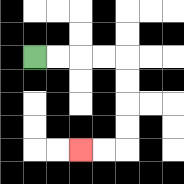{'start': '[1, 2]', 'end': '[3, 6]', 'path_directions': 'R,R,R,R,D,D,D,D,L,L', 'path_coordinates': '[[1, 2], [2, 2], [3, 2], [4, 2], [5, 2], [5, 3], [5, 4], [5, 5], [5, 6], [4, 6], [3, 6]]'}